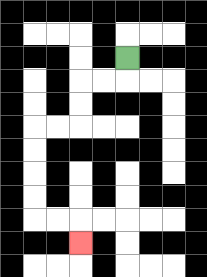{'start': '[5, 2]', 'end': '[3, 10]', 'path_directions': 'D,L,L,D,D,L,L,D,D,D,D,R,R,D', 'path_coordinates': '[[5, 2], [5, 3], [4, 3], [3, 3], [3, 4], [3, 5], [2, 5], [1, 5], [1, 6], [1, 7], [1, 8], [1, 9], [2, 9], [3, 9], [3, 10]]'}